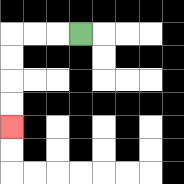{'start': '[3, 1]', 'end': '[0, 5]', 'path_directions': 'L,L,L,D,D,D,D', 'path_coordinates': '[[3, 1], [2, 1], [1, 1], [0, 1], [0, 2], [0, 3], [0, 4], [0, 5]]'}